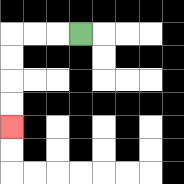{'start': '[3, 1]', 'end': '[0, 5]', 'path_directions': 'L,L,L,D,D,D,D', 'path_coordinates': '[[3, 1], [2, 1], [1, 1], [0, 1], [0, 2], [0, 3], [0, 4], [0, 5]]'}